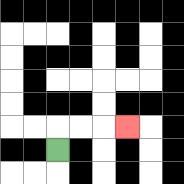{'start': '[2, 6]', 'end': '[5, 5]', 'path_directions': 'U,R,R,R', 'path_coordinates': '[[2, 6], [2, 5], [3, 5], [4, 5], [5, 5]]'}